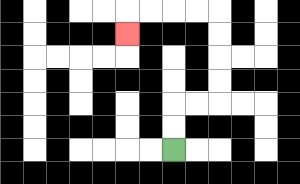{'start': '[7, 6]', 'end': '[5, 1]', 'path_directions': 'U,U,R,R,U,U,U,U,L,L,L,L,D', 'path_coordinates': '[[7, 6], [7, 5], [7, 4], [8, 4], [9, 4], [9, 3], [9, 2], [9, 1], [9, 0], [8, 0], [7, 0], [6, 0], [5, 0], [5, 1]]'}